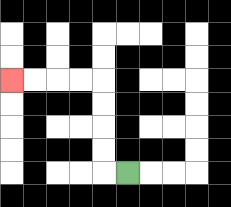{'start': '[5, 7]', 'end': '[0, 3]', 'path_directions': 'L,U,U,U,U,L,L,L,L', 'path_coordinates': '[[5, 7], [4, 7], [4, 6], [4, 5], [4, 4], [4, 3], [3, 3], [2, 3], [1, 3], [0, 3]]'}